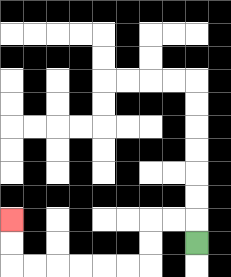{'start': '[8, 10]', 'end': '[0, 9]', 'path_directions': 'U,L,L,D,D,L,L,L,L,L,L,U,U', 'path_coordinates': '[[8, 10], [8, 9], [7, 9], [6, 9], [6, 10], [6, 11], [5, 11], [4, 11], [3, 11], [2, 11], [1, 11], [0, 11], [0, 10], [0, 9]]'}